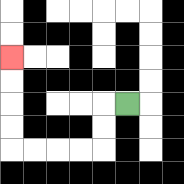{'start': '[5, 4]', 'end': '[0, 2]', 'path_directions': 'L,D,D,L,L,L,L,U,U,U,U', 'path_coordinates': '[[5, 4], [4, 4], [4, 5], [4, 6], [3, 6], [2, 6], [1, 6], [0, 6], [0, 5], [0, 4], [0, 3], [0, 2]]'}